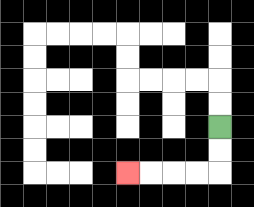{'start': '[9, 5]', 'end': '[5, 7]', 'path_directions': 'D,D,L,L,L,L', 'path_coordinates': '[[9, 5], [9, 6], [9, 7], [8, 7], [7, 7], [6, 7], [5, 7]]'}